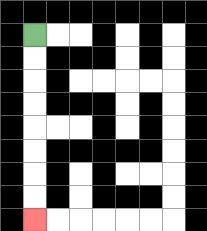{'start': '[1, 1]', 'end': '[1, 9]', 'path_directions': 'D,D,D,D,D,D,D,D', 'path_coordinates': '[[1, 1], [1, 2], [1, 3], [1, 4], [1, 5], [1, 6], [1, 7], [1, 8], [1, 9]]'}